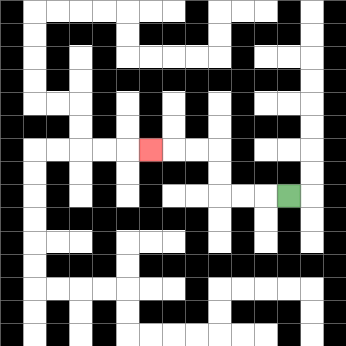{'start': '[12, 8]', 'end': '[6, 6]', 'path_directions': 'L,L,L,U,U,L,L,L', 'path_coordinates': '[[12, 8], [11, 8], [10, 8], [9, 8], [9, 7], [9, 6], [8, 6], [7, 6], [6, 6]]'}